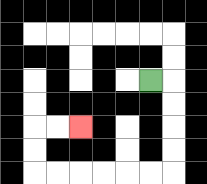{'start': '[6, 3]', 'end': '[3, 5]', 'path_directions': 'R,D,D,D,D,L,L,L,L,L,L,U,U,R,R', 'path_coordinates': '[[6, 3], [7, 3], [7, 4], [7, 5], [7, 6], [7, 7], [6, 7], [5, 7], [4, 7], [3, 7], [2, 7], [1, 7], [1, 6], [1, 5], [2, 5], [3, 5]]'}